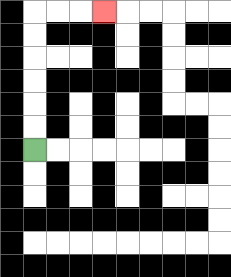{'start': '[1, 6]', 'end': '[4, 0]', 'path_directions': 'U,U,U,U,U,U,R,R,R', 'path_coordinates': '[[1, 6], [1, 5], [1, 4], [1, 3], [1, 2], [1, 1], [1, 0], [2, 0], [3, 0], [4, 0]]'}